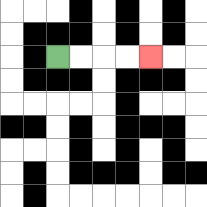{'start': '[2, 2]', 'end': '[6, 2]', 'path_directions': 'R,R,R,R', 'path_coordinates': '[[2, 2], [3, 2], [4, 2], [5, 2], [6, 2]]'}